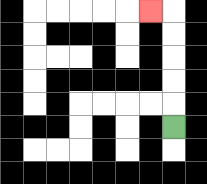{'start': '[7, 5]', 'end': '[6, 0]', 'path_directions': 'U,U,U,U,U,L', 'path_coordinates': '[[7, 5], [7, 4], [7, 3], [7, 2], [7, 1], [7, 0], [6, 0]]'}